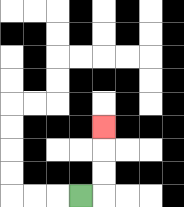{'start': '[3, 8]', 'end': '[4, 5]', 'path_directions': 'R,U,U,U', 'path_coordinates': '[[3, 8], [4, 8], [4, 7], [4, 6], [4, 5]]'}